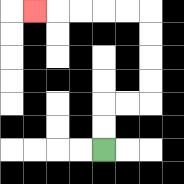{'start': '[4, 6]', 'end': '[1, 0]', 'path_directions': 'U,U,R,R,U,U,U,U,L,L,L,L,L', 'path_coordinates': '[[4, 6], [4, 5], [4, 4], [5, 4], [6, 4], [6, 3], [6, 2], [6, 1], [6, 0], [5, 0], [4, 0], [3, 0], [2, 0], [1, 0]]'}